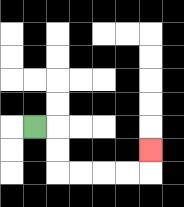{'start': '[1, 5]', 'end': '[6, 6]', 'path_directions': 'R,D,D,R,R,R,R,U', 'path_coordinates': '[[1, 5], [2, 5], [2, 6], [2, 7], [3, 7], [4, 7], [5, 7], [6, 7], [6, 6]]'}